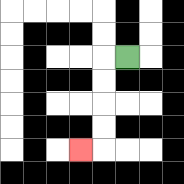{'start': '[5, 2]', 'end': '[3, 6]', 'path_directions': 'L,D,D,D,D,L', 'path_coordinates': '[[5, 2], [4, 2], [4, 3], [4, 4], [4, 5], [4, 6], [3, 6]]'}